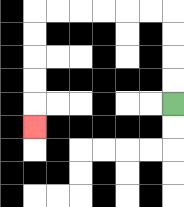{'start': '[7, 4]', 'end': '[1, 5]', 'path_directions': 'U,U,U,U,L,L,L,L,L,L,D,D,D,D,D', 'path_coordinates': '[[7, 4], [7, 3], [7, 2], [7, 1], [7, 0], [6, 0], [5, 0], [4, 0], [3, 0], [2, 0], [1, 0], [1, 1], [1, 2], [1, 3], [1, 4], [1, 5]]'}